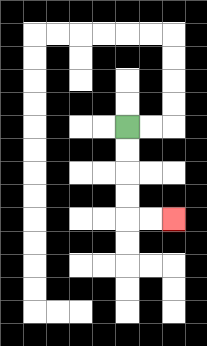{'start': '[5, 5]', 'end': '[7, 9]', 'path_directions': 'D,D,D,D,R,R', 'path_coordinates': '[[5, 5], [5, 6], [5, 7], [5, 8], [5, 9], [6, 9], [7, 9]]'}